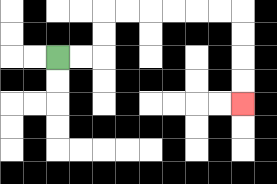{'start': '[2, 2]', 'end': '[10, 4]', 'path_directions': 'R,R,U,U,R,R,R,R,R,R,D,D,D,D', 'path_coordinates': '[[2, 2], [3, 2], [4, 2], [4, 1], [4, 0], [5, 0], [6, 0], [7, 0], [8, 0], [9, 0], [10, 0], [10, 1], [10, 2], [10, 3], [10, 4]]'}